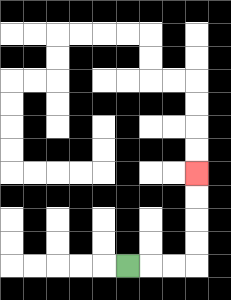{'start': '[5, 11]', 'end': '[8, 7]', 'path_directions': 'R,R,R,U,U,U,U', 'path_coordinates': '[[5, 11], [6, 11], [7, 11], [8, 11], [8, 10], [8, 9], [8, 8], [8, 7]]'}